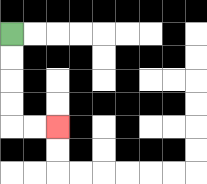{'start': '[0, 1]', 'end': '[2, 5]', 'path_directions': 'D,D,D,D,R,R', 'path_coordinates': '[[0, 1], [0, 2], [0, 3], [0, 4], [0, 5], [1, 5], [2, 5]]'}